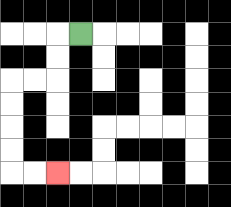{'start': '[3, 1]', 'end': '[2, 7]', 'path_directions': 'L,D,D,L,L,D,D,D,D,R,R', 'path_coordinates': '[[3, 1], [2, 1], [2, 2], [2, 3], [1, 3], [0, 3], [0, 4], [0, 5], [0, 6], [0, 7], [1, 7], [2, 7]]'}